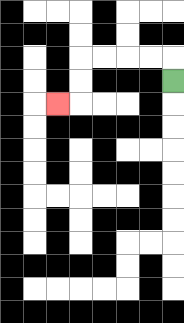{'start': '[7, 3]', 'end': '[2, 4]', 'path_directions': 'U,L,L,L,L,D,D,L', 'path_coordinates': '[[7, 3], [7, 2], [6, 2], [5, 2], [4, 2], [3, 2], [3, 3], [3, 4], [2, 4]]'}